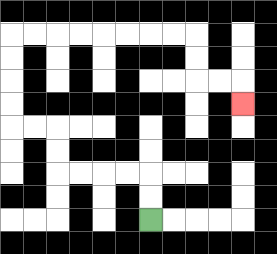{'start': '[6, 9]', 'end': '[10, 4]', 'path_directions': 'U,U,L,L,L,L,U,U,L,L,U,U,U,U,R,R,R,R,R,R,R,R,D,D,R,R,D', 'path_coordinates': '[[6, 9], [6, 8], [6, 7], [5, 7], [4, 7], [3, 7], [2, 7], [2, 6], [2, 5], [1, 5], [0, 5], [0, 4], [0, 3], [0, 2], [0, 1], [1, 1], [2, 1], [3, 1], [4, 1], [5, 1], [6, 1], [7, 1], [8, 1], [8, 2], [8, 3], [9, 3], [10, 3], [10, 4]]'}